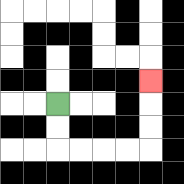{'start': '[2, 4]', 'end': '[6, 3]', 'path_directions': 'D,D,R,R,R,R,U,U,U', 'path_coordinates': '[[2, 4], [2, 5], [2, 6], [3, 6], [4, 6], [5, 6], [6, 6], [6, 5], [6, 4], [6, 3]]'}